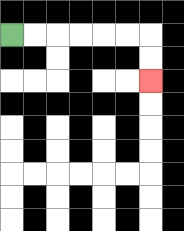{'start': '[0, 1]', 'end': '[6, 3]', 'path_directions': 'R,R,R,R,R,R,D,D', 'path_coordinates': '[[0, 1], [1, 1], [2, 1], [3, 1], [4, 1], [5, 1], [6, 1], [6, 2], [6, 3]]'}